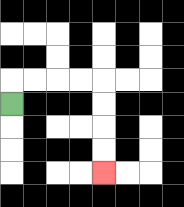{'start': '[0, 4]', 'end': '[4, 7]', 'path_directions': 'U,R,R,R,R,D,D,D,D', 'path_coordinates': '[[0, 4], [0, 3], [1, 3], [2, 3], [3, 3], [4, 3], [4, 4], [4, 5], [4, 6], [4, 7]]'}